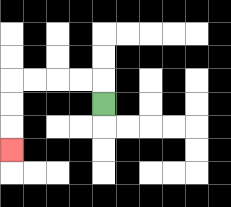{'start': '[4, 4]', 'end': '[0, 6]', 'path_directions': 'U,L,L,L,L,D,D,D', 'path_coordinates': '[[4, 4], [4, 3], [3, 3], [2, 3], [1, 3], [0, 3], [0, 4], [0, 5], [0, 6]]'}